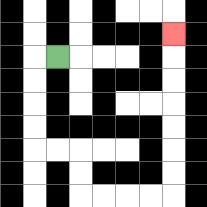{'start': '[2, 2]', 'end': '[7, 1]', 'path_directions': 'L,D,D,D,D,R,R,D,D,R,R,R,R,U,U,U,U,U,U,U', 'path_coordinates': '[[2, 2], [1, 2], [1, 3], [1, 4], [1, 5], [1, 6], [2, 6], [3, 6], [3, 7], [3, 8], [4, 8], [5, 8], [6, 8], [7, 8], [7, 7], [7, 6], [7, 5], [7, 4], [7, 3], [7, 2], [7, 1]]'}